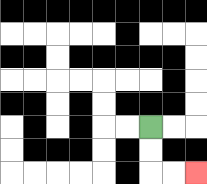{'start': '[6, 5]', 'end': '[8, 7]', 'path_directions': 'D,D,R,R', 'path_coordinates': '[[6, 5], [6, 6], [6, 7], [7, 7], [8, 7]]'}